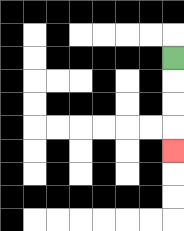{'start': '[7, 2]', 'end': '[7, 6]', 'path_directions': 'D,D,D,D', 'path_coordinates': '[[7, 2], [7, 3], [7, 4], [7, 5], [7, 6]]'}